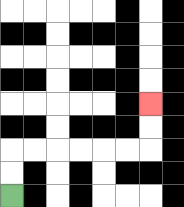{'start': '[0, 8]', 'end': '[6, 4]', 'path_directions': 'U,U,R,R,R,R,R,R,U,U', 'path_coordinates': '[[0, 8], [0, 7], [0, 6], [1, 6], [2, 6], [3, 6], [4, 6], [5, 6], [6, 6], [6, 5], [6, 4]]'}